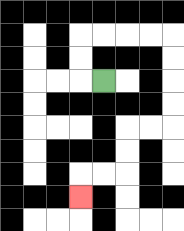{'start': '[4, 3]', 'end': '[3, 8]', 'path_directions': 'L,U,U,R,R,R,R,D,D,D,D,L,L,D,D,L,L,D', 'path_coordinates': '[[4, 3], [3, 3], [3, 2], [3, 1], [4, 1], [5, 1], [6, 1], [7, 1], [7, 2], [7, 3], [7, 4], [7, 5], [6, 5], [5, 5], [5, 6], [5, 7], [4, 7], [3, 7], [3, 8]]'}